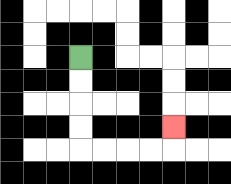{'start': '[3, 2]', 'end': '[7, 5]', 'path_directions': 'D,D,D,D,R,R,R,R,U', 'path_coordinates': '[[3, 2], [3, 3], [3, 4], [3, 5], [3, 6], [4, 6], [5, 6], [6, 6], [7, 6], [7, 5]]'}